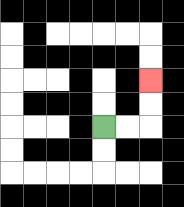{'start': '[4, 5]', 'end': '[6, 3]', 'path_directions': 'R,R,U,U', 'path_coordinates': '[[4, 5], [5, 5], [6, 5], [6, 4], [6, 3]]'}